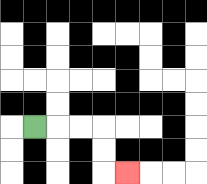{'start': '[1, 5]', 'end': '[5, 7]', 'path_directions': 'R,R,R,D,D,R', 'path_coordinates': '[[1, 5], [2, 5], [3, 5], [4, 5], [4, 6], [4, 7], [5, 7]]'}